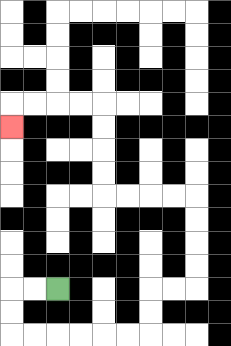{'start': '[2, 12]', 'end': '[0, 5]', 'path_directions': 'L,L,D,D,R,R,R,R,R,R,U,U,R,R,U,U,U,U,L,L,L,L,U,U,U,U,L,L,L,L,D', 'path_coordinates': '[[2, 12], [1, 12], [0, 12], [0, 13], [0, 14], [1, 14], [2, 14], [3, 14], [4, 14], [5, 14], [6, 14], [6, 13], [6, 12], [7, 12], [8, 12], [8, 11], [8, 10], [8, 9], [8, 8], [7, 8], [6, 8], [5, 8], [4, 8], [4, 7], [4, 6], [4, 5], [4, 4], [3, 4], [2, 4], [1, 4], [0, 4], [0, 5]]'}